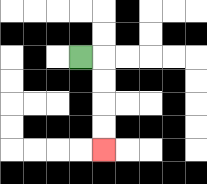{'start': '[3, 2]', 'end': '[4, 6]', 'path_directions': 'R,D,D,D,D', 'path_coordinates': '[[3, 2], [4, 2], [4, 3], [4, 4], [4, 5], [4, 6]]'}